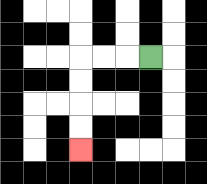{'start': '[6, 2]', 'end': '[3, 6]', 'path_directions': 'L,L,L,D,D,D,D', 'path_coordinates': '[[6, 2], [5, 2], [4, 2], [3, 2], [3, 3], [3, 4], [3, 5], [3, 6]]'}